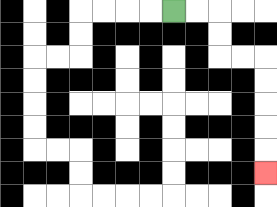{'start': '[7, 0]', 'end': '[11, 7]', 'path_directions': 'R,R,D,D,R,R,D,D,D,D,D', 'path_coordinates': '[[7, 0], [8, 0], [9, 0], [9, 1], [9, 2], [10, 2], [11, 2], [11, 3], [11, 4], [11, 5], [11, 6], [11, 7]]'}